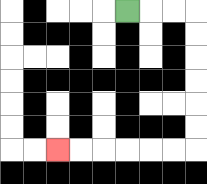{'start': '[5, 0]', 'end': '[2, 6]', 'path_directions': 'R,R,R,D,D,D,D,D,D,L,L,L,L,L,L', 'path_coordinates': '[[5, 0], [6, 0], [7, 0], [8, 0], [8, 1], [8, 2], [8, 3], [8, 4], [8, 5], [8, 6], [7, 6], [6, 6], [5, 6], [4, 6], [3, 6], [2, 6]]'}